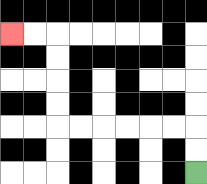{'start': '[8, 7]', 'end': '[0, 1]', 'path_directions': 'U,U,L,L,L,L,L,L,U,U,U,U,L,L', 'path_coordinates': '[[8, 7], [8, 6], [8, 5], [7, 5], [6, 5], [5, 5], [4, 5], [3, 5], [2, 5], [2, 4], [2, 3], [2, 2], [2, 1], [1, 1], [0, 1]]'}